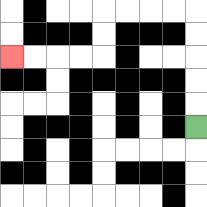{'start': '[8, 5]', 'end': '[0, 2]', 'path_directions': 'U,U,U,U,U,L,L,L,L,D,D,L,L,L,L', 'path_coordinates': '[[8, 5], [8, 4], [8, 3], [8, 2], [8, 1], [8, 0], [7, 0], [6, 0], [5, 0], [4, 0], [4, 1], [4, 2], [3, 2], [2, 2], [1, 2], [0, 2]]'}